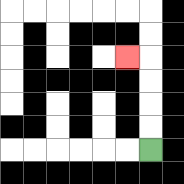{'start': '[6, 6]', 'end': '[5, 2]', 'path_directions': 'U,U,U,U,L', 'path_coordinates': '[[6, 6], [6, 5], [6, 4], [6, 3], [6, 2], [5, 2]]'}